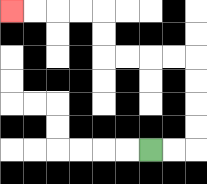{'start': '[6, 6]', 'end': '[0, 0]', 'path_directions': 'R,R,U,U,U,U,L,L,L,L,U,U,L,L,L,L', 'path_coordinates': '[[6, 6], [7, 6], [8, 6], [8, 5], [8, 4], [8, 3], [8, 2], [7, 2], [6, 2], [5, 2], [4, 2], [4, 1], [4, 0], [3, 0], [2, 0], [1, 0], [0, 0]]'}